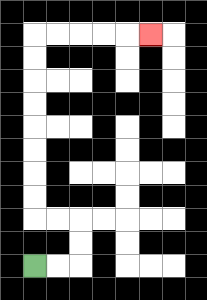{'start': '[1, 11]', 'end': '[6, 1]', 'path_directions': 'R,R,U,U,L,L,U,U,U,U,U,U,U,U,R,R,R,R,R', 'path_coordinates': '[[1, 11], [2, 11], [3, 11], [3, 10], [3, 9], [2, 9], [1, 9], [1, 8], [1, 7], [1, 6], [1, 5], [1, 4], [1, 3], [1, 2], [1, 1], [2, 1], [3, 1], [4, 1], [5, 1], [6, 1]]'}